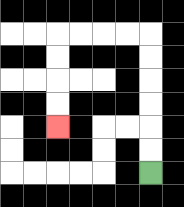{'start': '[6, 7]', 'end': '[2, 5]', 'path_directions': 'U,U,U,U,U,U,L,L,L,L,D,D,D,D', 'path_coordinates': '[[6, 7], [6, 6], [6, 5], [6, 4], [6, 3], [6, 2], [6, 1], [5, 1], [4, 1], [3, 1], [2, 1], [2, 2], [2, 3], [2, 4], [2, 5]]'}